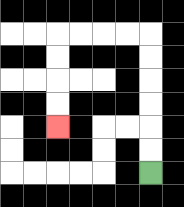{'start': '[6, 7]', 'end': '[2, 5]', 'path_directions': 'U,U,U,U,U,U,L,L,L,L,D,D,D,D', 'path_coordinates': '[[6, 7], [6, 6], [6, 5], [6, 4], [6, 3], [6, 2], [6, 1], [5, 1], [4, 1], [3, 1], [2, 1], [2, 2], [2, 3], [2, 4], [2, 5]]'}